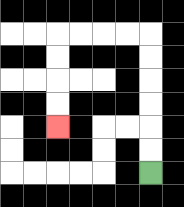{'start': '[6, 7]', 'end': '[2, 5]', 'path_directions': 'U,U,U,U,U,U,L,L,L,L,D,D,D,D', 'path_coordinates': '[[6, 7], [6, 6], [6, 5], [6, 4], [6, 3], [6, 2], [6, 1], [5, 1], [4, 1], [3, 1], [2, 1], [2, 2], [2, 3], [2, 4], [2, 5]]'}